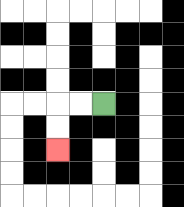{'start': '[4, 4]', 'end': '[2, 6]', 'path_directions': 'L,L,D,D', 'path_coordinates': '[[4, 4], [3, 4], [2, 4], [2, 5], [2, 6]]'}